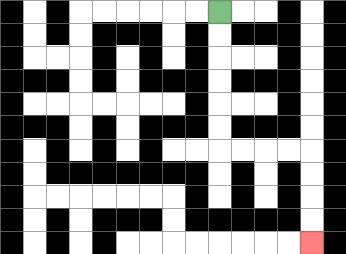{'start': '[9, 0]', 'end': '[13, 10]', 'path_directions': 'D,D,D,D,D,D,R,R,R,R,D,D,D,D', 'path_coordinates': '[[9, 0], [9, 1], [9, 2], [9, 3], [9, 4], [9, 5], [9, 6], [10, 6], [11, 6], [12, 6], [13, 6], [13, 7], [13, 8], [13, 9], [13, 10]]'}